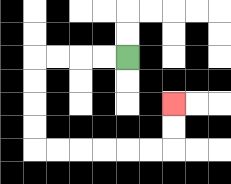{'start': '[5, 2]', 'end': '[7, 4]', 'path_directions': 'L,L,L,L,D,D,D,D,R,R,R,R,R,R,U,U', 'path_coordinates': '[[5, 2], [4, 2], [3, 2], [2, 2], [1, 2], [1, 3], [1, 4], [1, 5], [1, 6], [2, 6], [3, 6], [4, 6], [5, 6], [6, 6], [7, 6], [7, 5], [7, 4]]'}